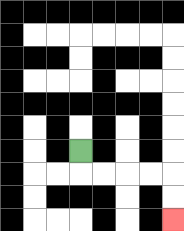{'start': '[3, 6]', 'end': '[7, 9]', 'path_directions': 'D,R,R,R,R,D,D', 'path_coordinates': '[[3, 6], [3, 7], [4, 7], [5, 7], [6, 7], [7, 7], [7, 8], [7, 9]]'}